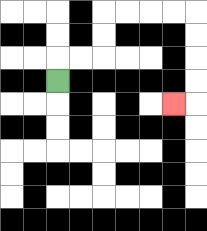{'start': '[2, 3]', 'end': '[7, 4]', 'path_directions': 'U,R,R,U,U,R,R,R,R,D,D,D,D,L', 'path_coordinates': '[[2, 3], [2, 2], [3, 2], [4, 2], [4, 1], [4, 0], [5, 0], [6, 0], [7, 0], [8, 0], [8, 1], [8, 2], [8, 3], [8, 4], [7, 4]]'}